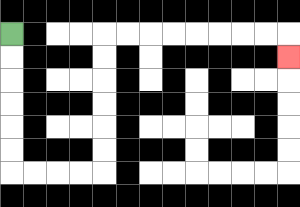{'start': '[0, 1]', 'end': '[12, 2]', 'path_directions': 'D,D,D,D,D,D,R,R,R,R,U,U,U,U,U,U,R,R,R,R,R,R,R,R,D', 'path_coordinates': '[[0, 1], [0, 2], [0, 3], [0, 4], [0, 5], [0, 6], [0, 7], [1, 7], [2, 7], [3, 7], [4, 7], [4, 6], [4, 5], [4, 4], [4, 3], [4, 2], [4, 1], [5, 1], [6, 1], [7, 1], [8, 1], [9, 1], [10, 1], [11, 1], [12, 1], [12, 2]]'}